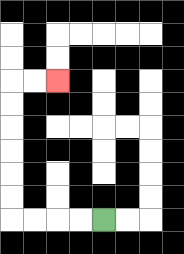{'start': '[4, 9]', 'end': '[2, 3]', 'path_directions': 'L,L,L,L,U,U,U,U,U,U,R,R', 'path_coordinates': '[[4, 9], [3, 9], [2, 9], [1, 9], [0, 9], [0, 8], [0, 7], [0, 6], [0, 5], [0, 4], [0, 3], [1, 3], [2, 3]]'}